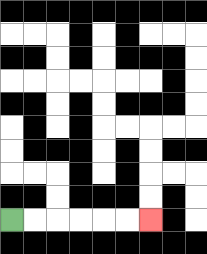{'start': '[0, 9]', 'end': '[6, 9]', 'path_directions': 'R,R,R,R,R,R', 'path_coordinates': '[[0, 9], [1, 9], [2, 9], [3, 9], [4, 9], [5, 9], [6, 9]]'}